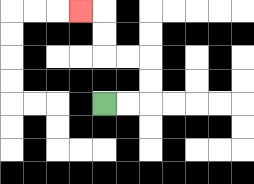{'start': '[4, 4]', 'end': '[3, 0]', 'path_directions': 'R,R,U,U,L,L,U,U,L', 'path_coordinates': '[[4, 4], [5, 4], [6, 4], [6, 3], [6, 2], [5, 2], [4, 2], [4, 1], [4, 0], [3, 0]]'}